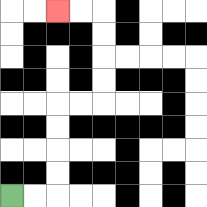{'start': '[0, 8]', 'end': '[2, 0]', 'path_directions': 'R,R,U,U,U,U,R,R,U,U,U,U,L,L', 'path_coordinates': '[[0, 8], [1, 8], [2, 8], [2, 7], [2, 6], [2, 5], [2, 4], [3, 4], [4, 4], [4, 3], [4, 2], [4, 1], [4, 0], [3, 0], [2, 0]]'}